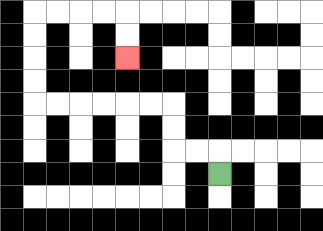{'start': '[9, 7]', 'end': '[5, 2]', 'path_directions': 'U,L,L,U,U,L,L,L,L,L,L,U,U,U,U,R,R,R,R,D,D', 'path_coordinates': '[[9, 7], [9, 6], [8, 6], [7, 6], [7, 5], [7, 4], [6, 4], [5, 4], [4, 4], [3, 4], [2, 4], [1, 4], [1, 3], [1, 2], [1, 1], [1, 0], [2, 0], [3, 0], [4, 0], [5, 0], [5, 1], [5, 2]]'}